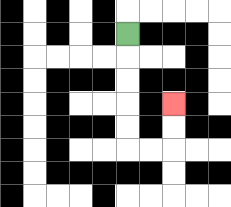{'start': '[5, 1]', 'end': '[7, 4]', 'path_directions': 'D,D,D,D,D,R,R,U,U', 'path_coordinates': '[[5, 1], [5, 2], [5, 3], [5, 4], [5, 5], [5, 6], [6, 6], [7, 6], [7, 5], [7, 4]]'}